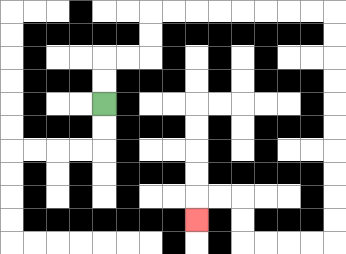{'start': '[4, 4]', 'end': '[8, 9]', 'path_directions': 'U,U,R,R,U,U,R,R,R,R,R,R,R,R,D,D,D,D,D,D,D,D,D,D,L,L,L,L,U,U,L,L,D', 'path_coordinates': '[[4, 4], [4, 3], [4, 2], [5, 2], [6, 2], [6, 1], [6, 0], [7, 0], [8, 0], [9, 0], [10, 0], [11, 0], [12, 0], [13, 0], [14, 0], [14, 1], [14, 2], [14, 3], [14, 4], [14, 5], [14, 6], [14, 7], [14, 8], [14, 9], [14, 10], [13, 10], [12, 10], [11, 10], [10, 10], [10, 9], [10, 8], [9, 8], [8, 8], [8, 9]]'}